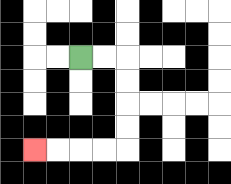{'start': '[3, 2]', 'end': '[1, 6]', 'path_directions': 'R,R,D,D,D,D,L,L,L,L', 'path_coordinates': '[[3, 2], [4, 2], [5, 2], [5, 3], [5, 4], [5, 5], [5, 6], [4, 6], [3, 6], [2, 6], [1, 6]]'}